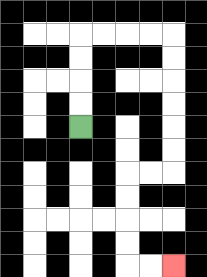{'start': '[3, 5]', 'end': '[7, 11]', 'path_directions': 'U,U,U,U,R,R,R,R,D,D,D,D,D,D,L,L,D,D,D,D,R,R', 'path_coordinates': '[[3, 5], [3, 4], [3, 3], [3, 2], [3, 1], [4, 1], [5, 1], [6, 1], [7, 1], [7, 2], [7, 3], [7, 4], [7, 5], [7, 6], [7, 7], [6, 7], [5, 7], [5, 8], [5, 9], [5, 10], [5, 11], [6, 11], [7, 11]]'}